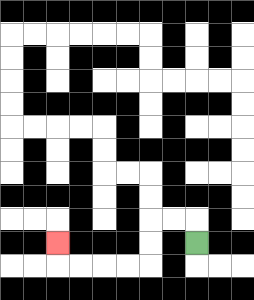{'start': '[8, 10]', 'end': '[2, 10]', 'path_directions': 'U,L,L,D,D,L,L,L,L,U', 'path_coordinates': '[[8, 10], [8, 9], [7, 9], [6, 9], [6, 10], [6, 11], [5, 11], [4, 11], [3, 11], [2, 11], [2, 10]]'}